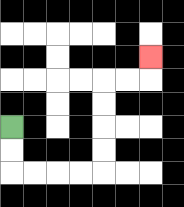{'start': '[0, 5]', 'end': '[6, 2]', 'path_directions': 'D,D,R,R,R,R,U,U,U,U,R,R,U', 'path_coordinates': '[[0, 5], [0, 6], [0, 7], [1, 7], [2, 7], [3, 7], [4, 7], [4, 6], [4, 5], [4, 4], [4, 3], [5, 3], [6, 3], [6, 2]]'}